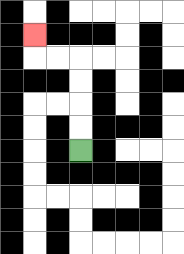{'start': '[3, 6]', 'end': '[1, 1]', 'path_directions': 'U,U,U,U,L,L,U', 'path_coordinates': '[[3, 6], [3, 5], [3, 4], [3, 3], [3, 2], [2, 2], [1, 2], [1, 1]]'}